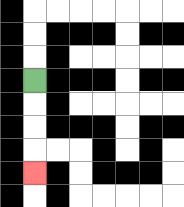{'start': '[1, 3]', 'end': '[1, 7]', 'path_directions': 'D,D,D,D', 'path_coordinates': '[[1, 3], [1, 4], [1, 5], [1, 6], [1, 7]]'}